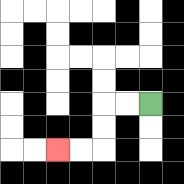{'start': '[6, 4]', 'end': '[2, 6]', 'path_directions': 'L,L,D,D,L,L', 'path_coordinates': '[[6, 4], [5, 4], [4, 4], [4, 5], [4, 6], [3, 6], [2, 6]]'}